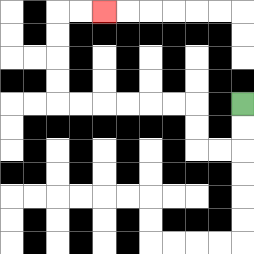{'start': '[10, 4]', 'end': '[4, 0]', 'path_directions': 'D,D,L,L,U,U,L,L,L,L,L,L,U,U,U,U,R,R', 'path_coordinates': '[[10, 4], [10, 5], [10, 6], [9, 6], [8, 6], [8, 5], [8, 4], [7, 4], [6, 4], [5, 4], [4, 4], [3, 4], [2, 4], [2, 3], [2, 2], [2, 1], [2, 0], [3, 0], [4, 0]]'}